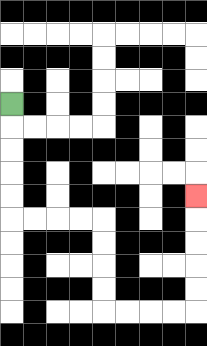{'start': '[0, 4]', 'end': '[8, 8]', 'path_directions': 'D,D,D,D,D,R,R,R,R,D,D,D,D,R,R,R,R,U,U,U,U,U', 'path_coordinates': '[[0, 4], [0, 5], [0, 6], [0, 7], [0, 8], [0, 9], [1, 9], [2, 9], [3, 9], [4, 9], [4, 10], [4, 11], [4, 12], [4, 13], [5, 13], [6, 13], [7, 13], [8, 13], [8, 12], [8, 11], [8, 10], [8, 9], [8, 8]]'}